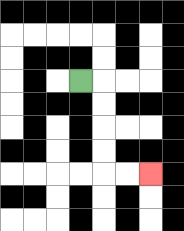{'start': '[3, 3]', 'end': '[6, 7]', 'path_directions': 'R,D,D,D,D,R,R', 'path_coordinates': '[[3, 3], [4, 3], [4, 4], [4, 5], [4, 6], [4, 7], [5, 7], [6, 7]]'}